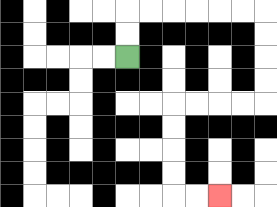{'start': '[5, 2]', 'end': '[9, 8]', 'path_directions': 'U,U,R,R,R,R,R,R,D,D,D,D,L,L,L,L,D,D,D,D,R,R', 'path_coordinates': '[[5, 2], [5, 1], [5, 0], [6, 0], [7, 0], [8, 0], [9, 0], [10, 0], [11, 0], [11, 1], [11, 2], [11, 3], [11, 4], [10, 4], [9, 4], [8, 4], [7, 4], [7, 5], [7, 6], [7, 7], [7, 8], [8, 8], [9, 8]]'}